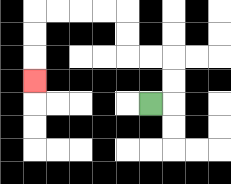{'start': '[6, 4]', 'end': '[1, 3]', 'path_directions': 'R,U,U,L,L,U,U,L,L,L,L,D,D,D', 'path_coordinates': '[[6, 4], [7, 4], [7, 3], [7, 2], [6, 2], [5, 2], [5, 1], [5, 0], [4, 0], [3, 0], [2, 0], [1, 0], [1, 1], [1, 2], [1, 3]]'}